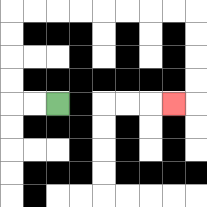{'start': '[2, 4]', 'end': '[7, 4]', 'path_directions': 'L,L,U,U,U,U,R,R,R,R,R,R,R,R,D,D,D,D,L', 'path_coordinates': '[[2, 4], [1, 4], [0, 4], [0, 3], [0, 2], [0, 1], [0, 0], [1, 0], [2, 0], [3, 0], [4, 0], [5, 0], [6, 0], [7, 0], [8, 0], [8, 1], [8, 2], [8, 3], [8, 4], [7, 4]]'}